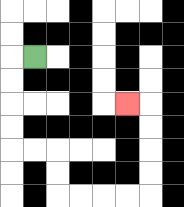{'start': '[1, 2]', 'end': '[5, 4]', 'path_directions': 'L,D,D,D,D,R,R,D,D,R,R,R,R,U,U,U,U,L', 'path_coordinates': '[[1, 2], [0, 2], [0, 3], [0, 4], [0, 5], [0, 6], [1, 6], [2, 6], [2, 7], [2, 8], [3, 8], [4, 8], [5, 8], [6, 8], [6, 7], [6, 6], [6, 5], [6, 4], [5, 4]]'}